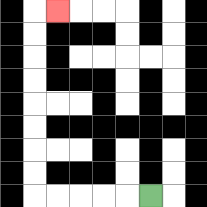{'start': '[6, 8]', 'end': '[2, 0]', 'path_directions': 'L,L,L,L,L,U,U,U,U,U,U,U,U,R', 'path_coordinates': '[[6, 8], [5, 8], [4, 8], [3, 8], [2, 8], [1, 8], [1, 7], [1, 6], [1, 5], [1, 4], [1, 3], [1, 2], [1, 1], [1, 0], [2, 0]]'}